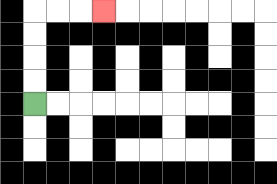{'start': '[1, 4]', 'end': '[4, 0]', 'path_directions': 'U,U,U,U,R,R,R', 'path_coordinates': '[[1, 4], [1, 3], [1, 2], [1, 1], [1, 0], [2, 0], [3, 0], [4, 0]]'}